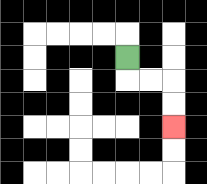{'start': '[5, 2]', 'end': '[7, 5]', 'path_directions': 'D,R,R,D,D', 'path_coordinates': '[[5, 2], [5, 3], [6, 3], [7, 3], [7, 4], [7, 5]]'}